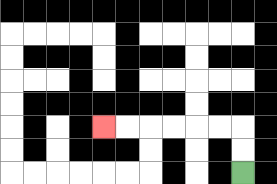{'start': '[10, 7]', 'end': '[4, 5]', 'path_directions': 'U,U,L,L,L,L,L,L', 'path_coordinates': '[[10, 7], [10, 6], [10, 5], [9, 5], [8, 5], [7, 5], [6, 5], [5, 5], [4, 5]]'}